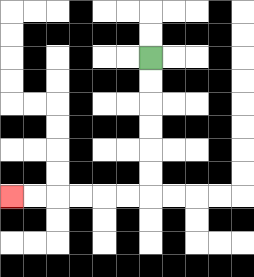{'start': '[6, 2]', 'end': '[0, 8]', 'path_directions': 'D,D,D,D,D,D,L,L,L,L,L,L', 'path_coordinates': '[[6, 2], [6, 3], [6, 4], [6, 5], [6, 6], [6, 7], [6, 8], [5, 8], [4, 8], [3, 8], [2, 8], [1, 8], [0, 8]]'}